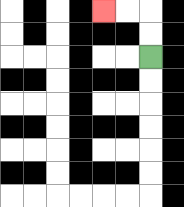{'start': '[6, 2]', 'end': '[4, 0]', 'path_directions': 'U,U,L,L', 'path_coordinates': '[[6, 2], [6, 1], [6, 0], [5, 0], [4, 0]]'}